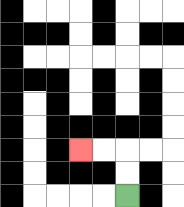{'start': '[5, 8]', 'end': '[3, 6]', 'path_directions': 'U,U,L,L', 'path_coordinates': '[[5, 8], [5, 7], [5, 6], [4, 6], [3, 6]]'}